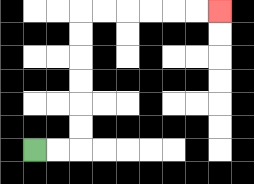{'start': '[1, 6]', 'end': '[9, 0]', 'path_directions': 'R,R,U,U,U,U,U,U,R,R,R,R,R,R', 'path_coordinates': '[[1, 6], [2, 6], [3, 6], [3, 5], [3, 4], [3, 3], [3, 2], [3, 1], [3, 0], [4, 0], [5, 0], [6, 0], [7, 0], [8, 0], [9, 0]]'}